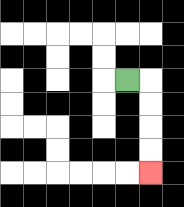{'start': '[5, 3]', 'end': '[6, 7]', 'path_directions': 'R,D,D,D,D', 'path_coordinates': '[[5, 3], [6, 3], [6, 4], [6, 5], [6, 6], [6, 7]]'}